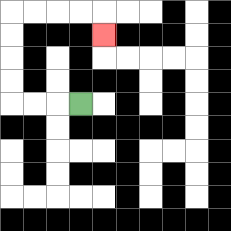{'start': '[3, 4]', 'end': '[4, 1]', 'path_directions': 'L,L,L,U,U,U,U,R,R,R,R,D', 'path_coordinates': '[[3, 4], [2, 4], [1, 4], [0, 4], [0, 3], [0, 2], [0, 1], [0, 0], [1, 0], [2, 0], [3, 0], [4, 0], [4, 1]]'}